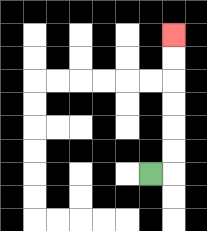{'start': '[6, 7]', 'end': '[7, 1]', 'path_directions': 'R,U,U,U,U,U,U', 'path_coordinates': '[[6, 7], [7, 7], [7, 6], [7, 5], [7, 4], [7, 3], [7, 2], [7, 1]]'}